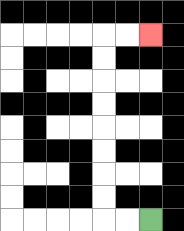{'start': '[6, 9]', 'end': '[6, 1]', 'path_directions': 'L,L,U,U,U,U,U,U,U,U,R,R', 'path_coordinates': '[[6, 9], [5, 9], [4, 9], [4, 8], [4, 7], [4, 6], [4, 5], [4, 4], [4, 3], [4, 2], [4, 1], [5, 1], [6, 1]]'}